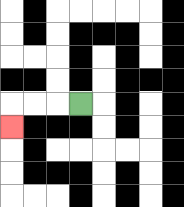{'start': '[3, 4]', 'end': '[0, 5]', 'path_directions': 'L,L,L,D', 'path_coordinates': '[[3, 4], [2, 4], [1, 4], [0, 4], [0, 5]]'}